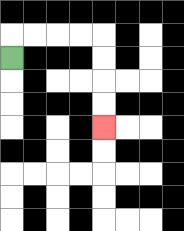{'start': '[0, 2]', 'end': '[4, 5]', 'path_directions': 'U,R,R,R,R,D,D,D,D', 'path_coordinates': '[[0, 2], [0, 1], [1, 1], [2, 1], [3, 1], [4, 1], [4, 2], [4, 3], [4, 4], [4, 5]]'}